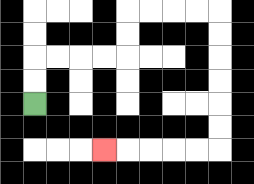{'start': '[1, 4]', 'end': '[4, 6]', 'path_directions': 'U,U,R,R,R,R,U,U,R,R,R,R,D,D,D,D,D,D,L,L,L,L,L', 'path_coordinates': '[[1, 4], [1, 3], [1, 2], [2, 2], [3, 2], [4, 2], [5, 2], [5, 1], [5, 0], [6, 0], [7, 0], [8, 0], [9, 0], [9, 1], [9, 2], [9, 3], [9, 4], [9, 5], [9, 6], [8, 6], [7, 6], [6, 6], [5, 6], [4, 6]]'}